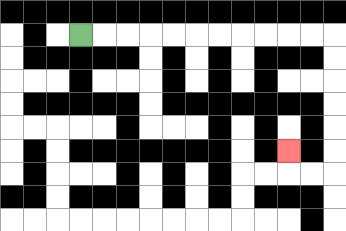{'start': '[3, 1]', 'end': '[12, 6]', 'path_directions': 'R,R,R,R,R,R,R,R,R,R,R,D,D,D,D,D,D,L,L,U', 'path_coordinates': '[[3, 1], [4, 1], [5, 1], [6, 1], [7, 1], [8, 1], [9, 1], [10, 1], [11, 1], [12, 1], [13, 1], [14, 1], [14, 2], [14, 3], [14, 4], [14, 5], [14, 6], [14, 7], [13, 7], [12, 7], [12, 6]]'}